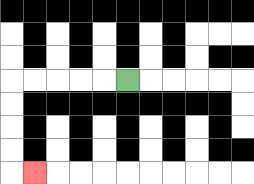{'start': '[5, 3]', 'end': '[1, 7]', 'path_directions': 'L,L,L,L,L,D,D,D,D,R', 'path_coordinates': '[[5, 3], [4, 3], [3, 3], [2, 3], [1, 3], [0, 3], [0, 4], [0, 5], [0, 6], [0, 7], [1, 7]]'}